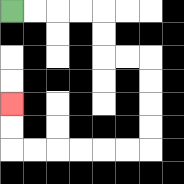{'start': '[0, 0]', 'end': '[0, 4]', 'path_directions': 'R,R,R,R,D,D,R,R,D,D,D,D,L,L,L,L,L,L,U,U', 'path_coordinates': '[[0, 0], [1, 0], [2, 0], [3, 0], [4, 0], [4, 1], [4, 2], [5, 2], [6, 2], [6, 3], [6, 4], [6, 5], [6, 6], [5, 6], [4, 6], [3, 6], [2, 6], [1, 6], [0, 6], [0, 5], [0, 4]]'}